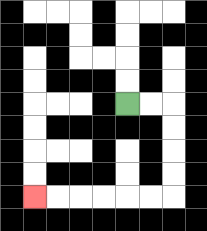{'start': '[5, 4]', 'end': '[1, 8]', 'path_directions': 'R,R,D,D,D,D,L,L,L,L,L,L', 'path_coordinates': '[[5, 4], [6, 4], [7, 4], [7, 5], [7, 6], [7, 7], [7, 8], [6, 8], [5, 8], [4, 8], [3, 8], [2, 8], [1, 8]]'}